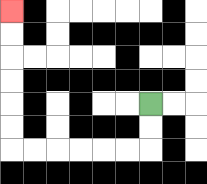{'start': '[6, 4]', 'end': '[0, 0]', 'path_directions': 'D,D,L,L,L,L,L,L,U,U,U,U,U,U', 'path_coordinates': '[[6, 4], [6, 5], [6, 6], [5, 6], [4, 6], [3, 6], [2, 6], [1, 6], [0, 6], [0, 5], [0, 4], [0, 3], [0, 2], [0, 1], [0, 0]]'}